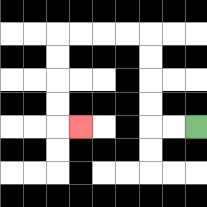{'start': '[8, 5]', 'end': '[3, 5]', 'path_directions': 'L,L,U,U,U,U,L,L,L,L,D,D,D,D,R', 'path_coordinates': '[[8, 5], [7, 5], [6, 5], [6, 4], [6, 3], [6, 2], [6, 1], [5, 1], [4, 1], [3, 1], [2, 1], [2, 2], [2, 3], [2, 4], [2, 5], [3, 5]]'}